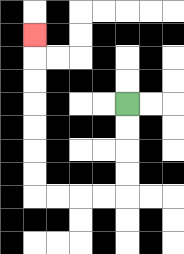{'start': '[5, 4]', 'end': '[1, 1]', 'path_directions': 'D,D,D,D,L,L,L,L,U,U,U,U,U,U,U', 'path_coordinates': '[[5, 4], [5, 5], [5, 6], [5, 7], [5, 8], [4, 8], [3, 8], [2, 8], [1, 8], [1, 7], [1, 6], [1, 5], [1, 4], [1, 3], [1, 2], [1, 1]]'}